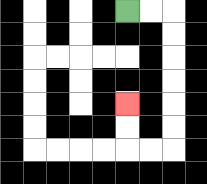{'start': '[5, 0]', 'end': '[5, 4]', 'path_directions': 'R,R,D,D,D,D,D,D,L,L,U,U', 'path_coordinates': '[[5, 0], [6, 0], [7, 0], [7, 1], [7, 2], [7, 3], [7, 4], [7, 5], [7, 6], [6, 6], [5, 6], [5, 5], [5, 4]]'}